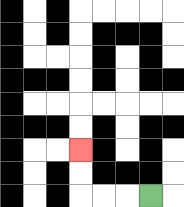{'start': '[6, 8]', 'end': '[3, 6]', 'path_directions': 'L,L,L,U,U', 'path_coordinates': '[[6, 8], [5, 8], [4, 8], [3, 8], [3, 7], [3, 6]]'}